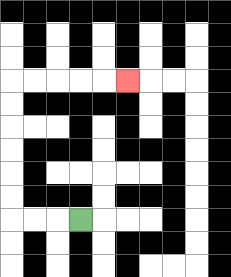{'start': '[3, 9]', 'end': '[5, 3]', 'path_directions': 'L,L,L,U,U,U,U,U,U,R,R,R,R,R', 'path_coordinates': '[[3, 9], [2, 9], [1, 9], [0, 9], [0, 8], [0, 7], [0, 6], [0, 5], [0, 4], [0, 3], [1, 3], [2, 3], [3, 3], [4, 3], [5, 3]]'}